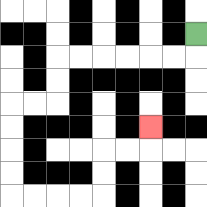{'start': '[8, 1]', 'end': '[6, 5]', 'path_directions': 'D,L,L,L,L,L,L,D,D,L,L,D,D,D,D,R,R,R,R,U,U,R,R,U', 'path_coordinates': '[[8, 1], [8, 2], [7, 2], [6, 2], [5, 2], [4, 2], [3, 2], [2, 2], [2, 3], [2, 4], [1, 4], [0, 4], [0, 5], [0, 6], [0, 7], [0, 8], [1, 8], [2, 8], [3, 8], [4, 8], [4, 7], [4, 6], [5, 6], [6, 6], [6, 5]]'}